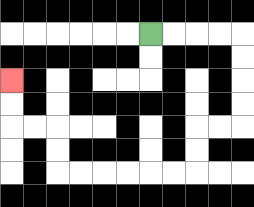{'start': '[6, 1]', 'end': '[0, 3]', 'path_directions': 'R,R,R,R,D,D,D,D,L,L,D,D,L,L,L,L,L,L,U,U,L,L,U,U', 'path_coordinates': '[[6, 1], [7, 1], [8, 1], [9, 1], [10, 1], [10, 2], [10, 3], [10, 4], [10, 5], [9, 5], [8, 5], [8, 6], [8, 7], [7, 7], [6, 7], [5, 7], [4, 7], [3, 7], [2, 7], [2, 6], [2, 5], [1, 5], [0, 5], [0, 4], [0, 3]]'}